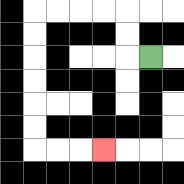{'start': '[6, 2]', 'end': '[4, 6]', 'path_directions': 'L,U,U,L,L,L,L,D,D,D,D,D,D,R,R,R', 'path_coordinates': '[[6, 2], [5, 2], [5, 1], [5, 0], [4, 0], [3, 0], [2, 0], [1, 0], [1, 1], [1, 2], [1, 3], [1, 4], [1, 5], [1, 6], [2, 6], [3, 6], [4, 6]]'}